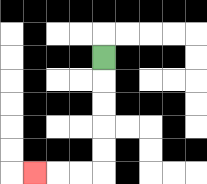{'start': '[4, 2]', 'end': '[1, 7]', 'path_directions': 'D,D,D,D,D,L,L,L', 'path_coordinates': '[[4, 2], [4, 3], [4, 4], [4, 5], [4, 6], [4, 7], [3, 7], [2, 7], [1, 7]]'}